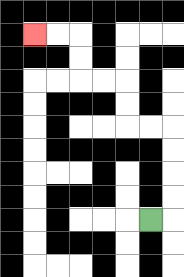{'start': '[6, 9]', 'end': '[1, 1]', 'path_directions': 'R,U,U,U,U,L,L,U,U,L,L,U,U,L,L', 'path_coordinates': '[[6, 9], [7, 9], [7, 8], [7, 7], [7, 6], [7, 5], [6, 5], [5, 5], [5, 4], [5, 3], [4, 3], [3, 3], [3, 2], [3, 1], [2, 1], [1, 1]]'}